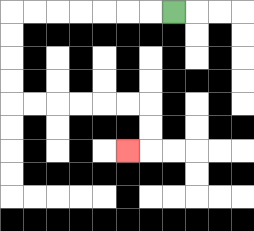{'start': '[7, 0]', 'end': '[5, 6]', 'path_directions': 'L,L,L,L,L,L,L,D,D,D,D,R,R,R,R,R,R,D,D,L', 'path_coordinates': '[[7, 0], [6, 0], [5, 0], [4, 0], [3, 0], [2, 0], [1, 0], [0, 0], [0, 1], [0, 2], [0, 3], [0, 4], [1, 4], [2, 4], [3, 4], [4, 4], [5, 4], [6, 4], [6, 5], [6, 6], [5, 6]]'}